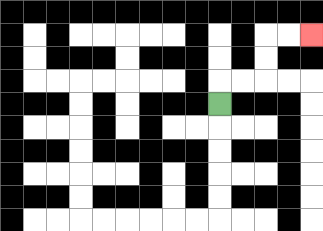{'start': '[9, 4]', 'end': '[13, 1]', 'path_directions': 'U,R,R,U,U,R,R', 'path_coordinates': '[[9, 4], [9, 3], [10, 3], [11, 3], [11, 2], [11, 1], [12, 1], [13, 1]]'}